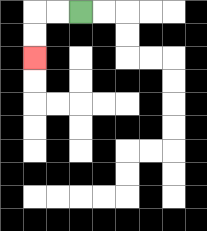{'start': '[3, 0]', 'end': '[1, 2]', 'path_directions': 'L,L,D,D', 'path_coordinates': '[[3, 0], [2, 0], [1, 0], [1, 1], [1, 2]]'}